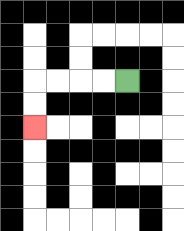{'start': '[5, 3]', 'end': '[1, 5]', 'path_directions': 'L,L,L,L,D,D', 'path_coordinates': '[[5, 3], [4, 3], [3, 3], [2, 3], [1, 3], [1, 4], [1, 5]]'}